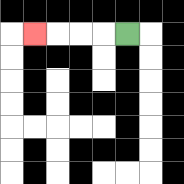{'start': '[5, 1]', 'end': '[1, 1]', 'path_directions': 'L,L,L,L', 'path_coordinates': '[[5, 1], [4, 1], [3, 1], [2, 1], [1, 1]]'}